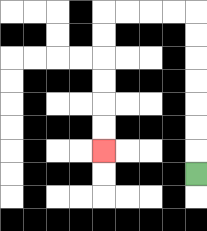{'start': '[8, 7]', 'end': '[4, 6]', 'path_directions': 'U,U,U,U,U,U,U,L,L,L,L,D,D,D,D,D,D', 'path_coordinates': '[[8, 7], [8, 6], [8, 5], [8, 4], [8, 3], [8, 2], [8, 1], [8, 0], [7, 0], [6, 0], [5, 0], [4, 0], [4, 1], [4, 2], [4, 3], [4, 4], [4, 5], [4, 6]]'}